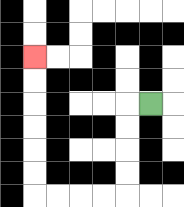{'start': '[6, 4]', 'end': '[1, 2]', 'path_directions': 'L,D,D,D,D,L,L,L,L,U,U,U,U,U,U', 'path_coordinates': '[[6, 4], [5, 4], [5, 5], [5, 6], [5, 7], [5, 8], [4, 8], [3, 8], [2, 8], [1, 8], [1, 7], [1, 6], [1, 5], [1, 4], [1, 3], [1, 2]]'}